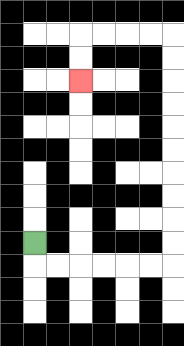{'start': '[1, 10]', 'end': '[3, 3]', 'path_directions': 'D,R,R,R,R,R,R,U,U,U,U,U,U,U,U,U,U,L,L,L,L,D,D', 'path_coordinates': '[[1, 10], [1, 11], [2, 11], [3, 11], [4, 11], [5, 11], [6, 11], [7, 11], [7, 10], [7, 9], [7, 8], [7, 7], [7, 6], [7, 5], [7, 4], [7, 3], [7, 2], [7, 1], [6, 1], [5, 1], [4, 1], [3, 1], [3, 2], [3, 3]]'}